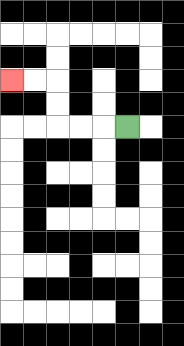{'start': '[5, 5]', 'end': '[0, 3]', 'path_directions': 'L,L,L,U,U,L,L', 'path_coordinates': '[[5, 5], [4, 5], [3, 5], [2, 5], [2, 4], [2, 3], [1, 3], [0, 3]]'}